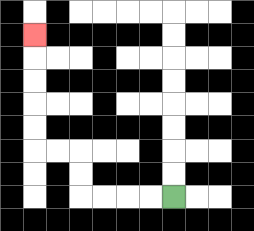{'start': '[7, 8]', 'end': '[1, 1]', 'path_directions': 'L,L,L,L,U,U,L,L,U,U,U,U,U', 'path_coordinates': '[[7, 8], [6, 8], [5, 8], [4, 8], [3, 8], [3, 7], [3, 6], [2, 6], [1, 6], [1, 5], [1, 4], [1, 3], [1, 2], [1, 1]]'}